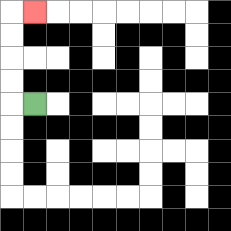{'start': '[1, 4]', 'end': '[1, 0]', 'path_directions': 'L,U,U,U,U,R', 'path_coordinates': '[[1, 4], [0, 4], [0, 3], [0, 2], [0, 1], [0, 0], [1, 0]]'}